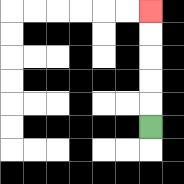{'start': '[6, 5]', 'end': '[6, 0]', 'path_directions': 'U,U,U,U,U', 'path_coordinates': '[[6, 5], [6, 4], [6, 3], [6, 2], [6, 1], [6, 0]]'}